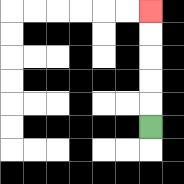{'start': '[6, 5]', 'end': '[6, 0]', 'path_directions': 'U,U,U,U,U', 'path_coordinates': '[[6, 5], [6, 4], [6, 3], [6, 2], [6, 1], [6, 0]]'}